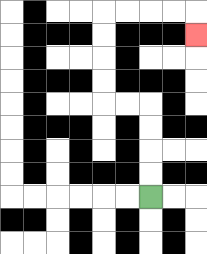{'start': '[6, 8]', 'end': '[8, 1]', 'path_directions': 'U,U,U,U,L,L,U,U,U,U,R,R,R,R,D', 'path_coordinates': '[[6, 8], [6, 7], [6, 6], [6, 5], [6, 4], [5, 4], [4, 4], [4, 3], [4, 2], [4, 1], [4, 0], [5, 0], [6, 0], [7, 0], [8, 0], [8, 1]]'}